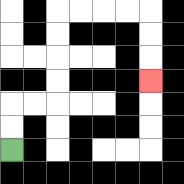{'start': '[0, 6]', 'end': '[6, 3]', 'path_directions': 'U,U,R,R,U,U,U,U,R,R,R,R,D,D,D', 'path_coordinates': '[[0, 6], [0, 5], [0, 4], [1, 4], [2, 4], [2, 3], [2, 2], [2, 1], [2, 0], [3, 0], [4, 0], [5, 0], [6, 0], [6, 1], [6, 2], [6, 3]]'}